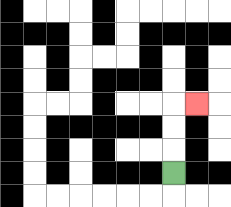{'start': '[7, 7]', 'end': '[8, 4]', 'path_directions': 'U,U,U,R', 'path_coordinates': '[[7, 7], [7, 6], [7, 5], [7, 4], [8, 4]]'}